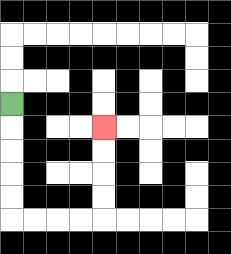{'start': '[0, 4]', 'end': '[4, 5]', 'path_directions': 'D,D,D,D,D,R,R,R,R,U,U,U,U', 'path_coordinates': '[[0, 4], [0, 5], [0, 6], [0, 7], [0, 8], [0, 9], [1, 9], [2, 9], [3, 9], [4, 9], [4, 8], [4, 7], [4, 6], [4, 5]]'}